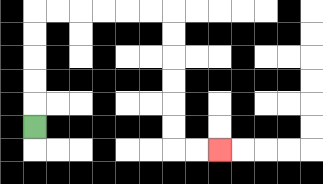{'start': '[1, 5]', 'end': '[9, 6]', 'path_directions': 'U,U,U,U,U,R,R,R,R,R,R,D,D,D,D,D,D,R,R', 'path_coordinates': '[[1, 5], [1, 4], [1, 3], [1, 2], [1, 1], [1, 0], [2, 0], [3, 0], [4, 0], [5, 0], [6, 0], [7, 0], [7, 1], [7, 2], [7, 3], [7, 4], [7, 5], [7, 6], [8, 6], [9, 6]]'}